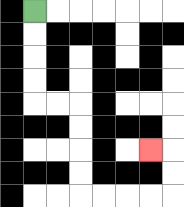{'start': '[1, 0]', 'end': '[6, 6]', 'path_directions': 'D,D,D,D,R,R,D,D,D,D,R,R,R,R,U,U,L', 'path_coordinates': '[[1, 0], [1, 1], [1, 2], [1, 3], [1, 4], [2, 4], [3, 4], [3, 5], [3, 6], [3, 7], [3, 8], [4, 8], [5, 8], [6, 8], [7, 8], [7, 7], [7, 6], [6, 6]]'}